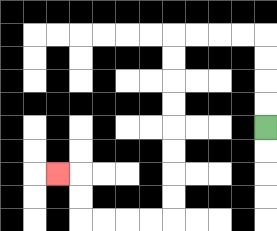{'start': '[11, 5]', 'end': '[2, 7]', 'path_directions': 'U,U,U,U,L,L,L,L,D,D,D,D,D,D,D,D,L,L,L,L,U,U,L', 'path_coordinates': '[[11, 5], [11, 4], [11, 3], [11, 2], [11, 1], [10, 1], [9, 1], [8, 1], [7, 1], [7, 2], [7, 3], [7, 4], [7, 5], [7, 6], [7, 7], [7, 8], [7, 9], [6, 9], [5, 9], [4, 9], [3, 9], [3, 8], [3, 7], [2, 7]]'}